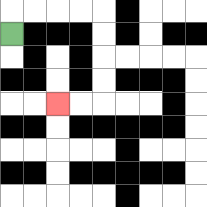{'start': '[0, 1]', 'end': '[2, 4]', 'path_directions': 'U,R,R,R,R,D,D,D,D,L,L', 'path_coordinates': '[[0, 1], [0, 0], [1, 0], [2, 0], [3, 0], [4, 0], [4, 1], [4, 2], [4, 3], [4, 4], [3, 4], [2, 4]]'}